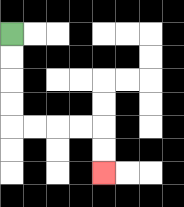{'start': '[0, 1]', 'end': '[4, 7]', 'path_directions': 'D,D,D,D,R,R,R,R,D,D', 'path_coordinates': '[[0, 1], [0, 2], [0, 3], [0, 4], [0, 5], [1, 5], [2, 5], [3, 5], [4, 5], [4, 6], [4, 7]]'}